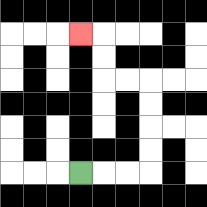{'start': '[3, 7]', 'end': '[3, 1]', 'path_directions': 'R,R,R,U,U,U,U,L,L,U,U,L', 'path_coordinates': '[[3, 7], [4, 7], [5, 7], [6, 7], [6, 6], [6, 5], [6, 4], [6, 3], [5, 3], [4, 3], [4, 2], [4, 1], [3, 1]]'}